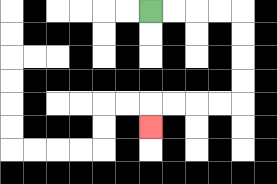{'start': '[6, 0]', 'end': '[6, 5]', 'path_directions': 'R,R,R,R,D,D,D,D,L,L,L,L,D', 'path_coordinates': '[[6, 0], [7, 0], [8, 0], [9, 0], [10, 0], [10, 1], [10, 2], [10, 3], [10, 4], [9, 4], [8, 4], [7, 4], [6, 4], [6, 5]]'}